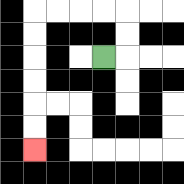{'start': '[4, 2]', 'end': '[1, 6]', 'path_directions': 'R,U,U,L,L,L,L,D,D,D,D,D,D', 'path_coordinates': '[[4, 2], [5, 2], [5, 1], [5, 0], [4, 0], [3, 0], [2, 0], [1, 0], [1, 1], [1, 2], [1, 3], [1, 4], [1, 5], [1, 6]]'}